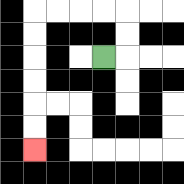{'start': '[4, 2]', 'end': '[1, 6]', 'path_directions': 'R,U,U,L,L,L,L,D,D,D,D,D,D', 'path_coordinates': '[[4, 2], [5, 2], [5, 1], [5, 0], [4, 0], [3, 0], [2, 0], [1, 0], [1, 1], [1, 2], [1, 3], [1, 4], [1, 5], [1, 6]]'}